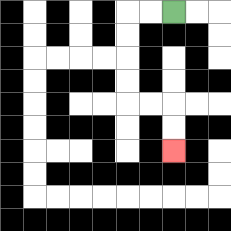{'start': '[7, 0]', 'end': '[7, 6]', 'path_directions': 'L,L,D,D,D,D,R,R,D,D', 'path_coordinates': '[[7, 0], [6, 0], [5, 0], [5, 1], [5, 2], [5, 3], [5, 4], [6, 4], [7, 4], [7, 5], [7, 6]]'}